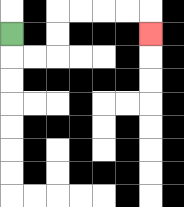{'start': '[0, 1]', 'end': '[6, 1]', 'path_directions': 'D,R,R,U,U,R,R,R,R,D', 'path_coordinates': '[[0, 1], [0, 2], [1, 2], [2, 2], [2, 1], [2, 0], [3, 0], [4, 0], [5, 0], [6, 0], [6, 1]]'}